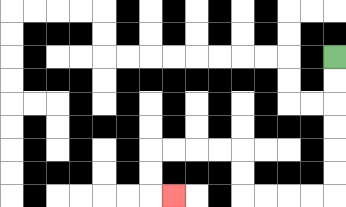{'start': '[14, 2]', 'end': '[7, 8]', 'path_directions': 'D,D,D,D,D,D,L,L,L,L,U,U,L,L,L,L,D,D,R', 'path_coordinates': '[[14, 2], [14, 3], [14, 4], [14, 5], [14, 6], [14, 7], [14, 8], [13, 8], [12, 8], [11, 8], [10, 8], [10, 7], [10, 6], [9, 6], [8, 6], [7, 6], [6, 6], [6, 7], [6, 8], [7, 8]]'}